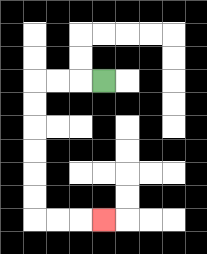{'start': '[4, 3]', 'end': '[4, 9]', 'path_directions': 'L,L,L,D,D,D,D,D,D,R,R,R', 'path_coordinates': '[[4, 3], [3, 3], [2, 3], [1, 3], [1, 4], [1, 5], [1, 6], [1, 7], [1, 8], [1, 9], [2, 9], [3, 9], [4, 9]]'}